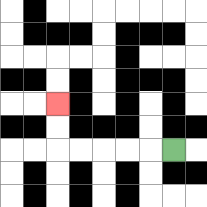{'start': '[7, 6]', 'end': '[2, 4]', 'path_directions': 'L,L,L,L,L,U,U', 'path_coordinates': '[[7, 6], [6, 6], [5, 6], [4, 6], [3, 6], [2, 6], [2, 5], [2, 4]]'}